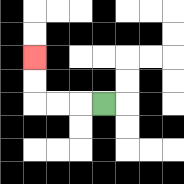{'start': '[4, 4]', 'end': '[1, 2]', 'path_directions': 'L,L,L,U,U', 'path_coordinates': '[[4, 4], [3, 4], [2, 4], [1, 4], [1, 3], [1, 2]]'}